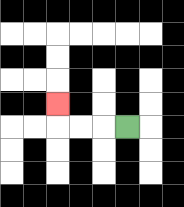{'start': '[5, 5]', 'end': '[2, 4]', 'path_directions': 'L,L,L,U', 'path_coordinates': '[[5, 5], [4, 5], [3, 5], [2, 5], [2, 4]]'}